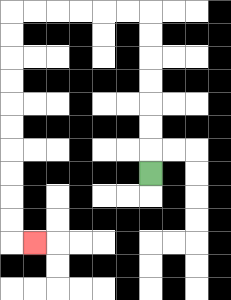{'start': '[6, 7]', 'end': '[1, 10]', 'path_directions': 'U,U,U,U,U,U,U,L,L,L,L,L,L,D,D,D,D,D,D,D,D,D,D,R', 'path_coordinates': '[[6, 7], [6, 6], [6, 5], [6, 4], [6, 3], [6, 2], [6, 1], [6, 0], [5, 0], [4, 0], [3, 0], [2, 0], [1, 0], [0, 0], [0, 1], [0, 2], [0, 3], [0, 4], [0, 5], [0, 6], [0, 7], [0, 8], [0, 9], [0, 10], [1, 10]]'}